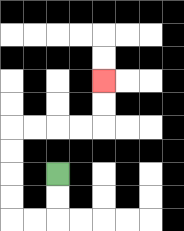{'start': '[2, 7]', 'end': '[4, 3]', 'path_directions': 'D,D,L,L,U,U,U,U,R,R,R,R,U,U', 'path_coordinates': '[[2, 7], [2, 8], [2, 9], [1, 9], [0, 9], [0, 8], [0, 7], [0, 6], [0, 5], [1, 5], [2, 5], [3, 5], [4, 5], [4, 4], [4, 3]]'}